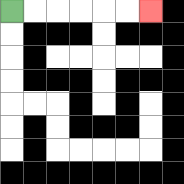{'start': '[0, 0]', 'end': '[6, 0]', 'path_directions': 'R,R,R,R,R,R', 'path_coordinates': '[[0, 0], [1, 0], [2, 0], [3, 0], [4, 0], [5, 0], [6, 0]]'}